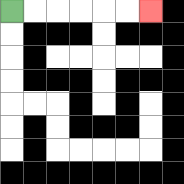{'start': '[0, 0]', 'end': '[6, 0]', 'path_directions': 'R,R,R,R,R,R', 'path_coordinates': '[[0, 0], [1, 0], [2, 0], [3, 0], [4, 0], [5, 0], [6, 0]]'}